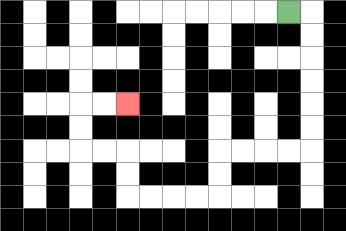{'start': '[12, 0]', 'end': '[5, 4]', 'path_directions': 'R,D,D,D,D,D,D,L,L,L,L,D,D,L,L,L,L,U,U,L,L,U,U,R,R', 'path_coordinates': '[[12, 0], [13, 0], [13, 1], [13, 2], [13, 3], [13, 4], [13, 5], [13, 6], [12, 6], [11, 6], [10, 6], [9, 6], [9, 7], [9, 8], [8, 8], [7, 8], [6, 8], [5, 8], [5, 7], [5, 6], [4, 6], [3, 6], [3, 5], [3, 4], [4, 4], [5, 4]]'}